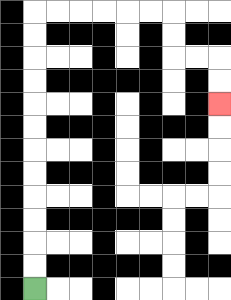{'start': '[1, 12]', 'end': '[9, 4]', 'path_directions': 'U,U,U,U,U,U,U,U,U,U,U,U,R,R,R,R,R,R,D,D,R,R,D,D', 'path_coordinates': '[[1, 12], [1, 11], [1, 10], [1, 9], [1, 8], [1, 7], [1, 6], [1, 5], [1, 4], [1, 3], [1, 2], [1, 1], [1, 0], [2, 0], [3, 0], [4, 0], [5, 0], [6, 0], [7, 0], [7, 1], [7, 2], [8, 2], [9, 2], [9, 3], [9, 4]]'}